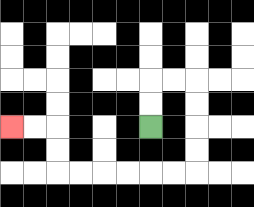{'start': '[6, 5]', 'end': '[0, 5]', 'path_directions': 'U,U,R,R,D,D,D,D,L,L,L,L,L,L,U,U,L,L', 'path_coordinates': '[[6, 5], [6, 4], [6, 3], [7, 3], [8, 3], [8, 4], [8, 5], [8, 6], [8, 7], [7, 7], [6, 7], [5, 7], [4, 7], [3, 7], [2, 7], [2, 6], [2, 5], [1, 5], [0, 5]]'}